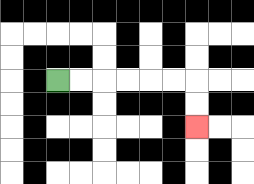{'start': '[2, 3]', 'end': '[8, 5]', 'path_directions': 'R,R,R,R,R,R,D,D', 'path_coordinates': '[[2, 3], [3, 3], [4, 3], [5, 3], [6, 3], [7, 3], [8, 3], [8, 4], [8, 5]]'}